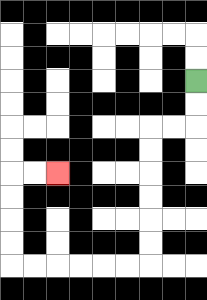{'start': '[8, 3]', 'end': '[2, 7]', 'path_directions': 'D,D,L,L,D,D,D,D,D,D,L,L,L,L,L,L,U,U,U,U,R,R', 'path_coordinates': '[[8, 3], [8, 4], [8, 5], [7, 5], [6, 5], [6, 6], [6, 7], [6, 8], [6, 9], [6, 10], [6, 11], [5, 11], [4, 11], [3, 11], [2, 11], [1, 11], [0, 11], [0, 10], [0, 9], [0, 8], [0, 7], [1, 7], [2, 7]]'}